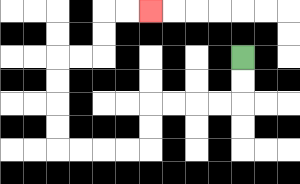{'start': '[10, 2]', 'end': '[6, 0]', 'path_directions': 'D,D,L,L,L,L,D,D,L,L,L,L,U,U,U,U,R,R,U,U,R,R', 'path_coordinates': '[[10, 2], [10, 3], [10, 4], [9, 4], [8, 4], [7, 4], [6, 4], [6, 5], [6, 6], [5, 6], [4, 6], [3, 6], [2, 6], [2, 5], [2, 4], [2, 3], [2, 2], [3, 2], [4, 2], [4, 1], [4, 0], [5, 0], [6, 0]]'}